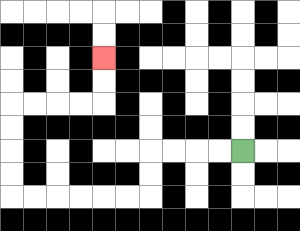{'start': '[10, 6]', 'end': '[4, 2]', 'path_directions': 'L,L,L,L,D,D,L,L,L,L,L,L,U,U,U,U,R,R,R,R,U,U', 'path_coordinates': '[[10, 6], [9, 6], [8, 6], [7, 6], [6, 6], [6, 7], [6, 8], [5, 8], [4, 8], [3, 8], [2, 8], [1, 8], [0, 8], [0, 7], [0, 6], [0, 5], [0, 4], [1, 4], [2, 4], [3, 4], [4, 4], [4, 3], [4, 2]]'}